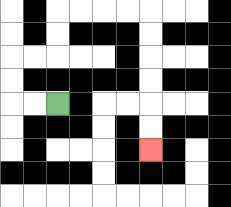{'start': '[2, 4]', 'end': '[6, 6]', 'path_directions': 'L,L,U,U,R,R,U,U,R,R,R,R,D,D,D,D,D,D', 'path_coordinates': '[[2, 4], [1, 4], [0, 4], [0, 3], [0, 2], [1, 2], [2, 2], [2, 1], [2, 0], [3, 0], [4, 0], [5, 0], [6, 0], [6, 1], [6, 2], [6, 3], [6, 4], [6, 5], [6, 6]]'}